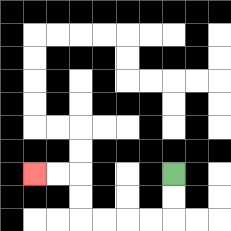{'start': '[7, 7]', 'end': '[1, 7]', 'path_directions': 'D,D,L,L,L,L,U,U,L,L', 'path_coordinates': '[[7, 7], [7, 8], [7, 9], [6, 9], [5, 9], [4, 9], [3, 9], [3, 8], [3, 7], [2, 7], [1, 7]]'}